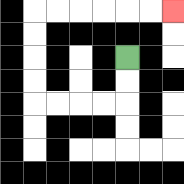{'start': '[5, 2]', 'end': '[7, 0]', 'path_directions': 'D,D,L,L,L,L,U,U,U,U,R,R,R,R,R,R', 'path_coordinates': '[[5, 2], [5, 3], [5, 4], [4, 4], [3, 4], [2, 4], [1, 4], [1, 3], [1, 2], [1, 1], [1, 0], [2, 0], [3, 0], [4, 0], [5, 0], [6, 0], [7, 0]]'}